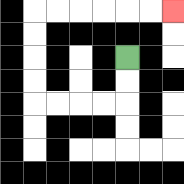{'start': '[5, 2]', 'end': '[7, 0]', 'path_directions': 'D,D,L,L,L,L,U,U,U,U,R,R,R,R,R,R', 'path_coordinates': '[[5, 2], [5, 3], [5, 4], [4, 4], [3, 4], [2, 4], [1, 4], [1, 3], [1, 2], [1, 1], [1, 0], [2, 0], [3, 0], [4, 0], [5, 0], [6, 0], [7, 0]]'}